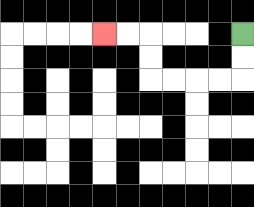{'start': '[10, 1]', 'end': '[4, 1]', 'path_directions': 'D,D,L,L,L,L,U,U,L,L', 'path_coordinates': '[[10, 1], [10, 2], [10, 3], [9, 3], [8, 3], [7, 3], [6, 3], [6, 2], [6, 1], [5, 1], [4, 1]]'}